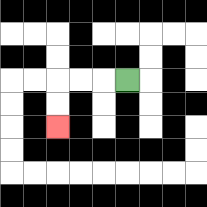{'start': '[5, 3]', 'end': '[2, 5]', 'path_directions': 'L,L,L,D,D', 'path_coordinates': '[[5, 3], [4, 3], [3, 3], [2, 3], [2, 4], [2, 5]]'}